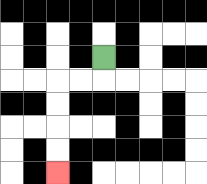{'start': '[4, 2]', 'end': '[2, 7]', 'path_directions': 'D,L,L,D,D,D,D', 'path_coordinates': '[[4, 2], [4, 3], [3, 3], [2, 3], [2, 4], [2, 5], [2, 6], [2, 7]]'}